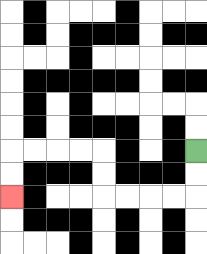{'start': '[8, 6]', 'end': '[0, 8]', 'path_directions': 'D,D,L,L,L,L,U,U,L,L,L,L,D,D', 'path_coordinates': '[[8, 6], [8, 7], [8, 8], [7, 8], [6, 8], [5, 8], [4, 8], [4, 7], [4, 6], [3, 6], [2, 6], [1, 6], [0, 6], [0, 7], [0, 8]]'}